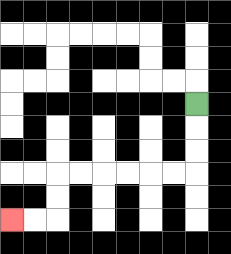{'start': '[8, 4]', 'end': '[0, 9]', 'path_directions': 'D,D,D,L,L,L,L,L,L,D,D,L,L', 'path_coordinates': '[[8, 4], [8, 5], [8, 6], [8, 7], [7, 7], [6, 7], [5, 7], [4, 7], [3, 7], [2, 7], [2, 8], [2, 9], [1, 9], [0, 9]]'}